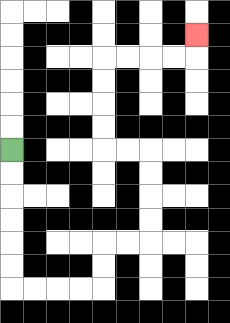{'start': '[0, 6]', 'end': '[8, 1]', 'path_directions': 'D,D,D,D,D,D,R,R,R,R,U,U,R,R,U,U,U,U,L,L,U,U,U,U,R,R,R,R,U', 'path_coordinates': '[[0, 6], [0, 7], [0, 8], [0, 9], [0, 10], [0, 11], [0, 12], [1, 12], [2, 12], [3, 12], [4, 12], [4, 11], [4, 10], [5, 10], [6, 10], [6, 9], [6, 8], [6, 7], [6, 6], [5, 6], [4, 6], [4, 5], [4, 4], [4, 3], [4, 2], [5, 2], [6, 2], [7, 2], [8, 2], [8, 1]]'}